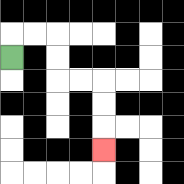{'start': '[0, 2]', 'end': '[4, 6]', 'path_directions': 'U,R,R,D,D,R,R,D,D,D', 'path_coordinates': '[[0, 2], [0, 1], [1, 1], [2, 1], [2, 2], [2, 3], [3, 3], [4, 3], [4, 4], [4, 5], [4, 6]]'}